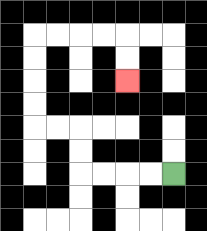{'start': '[7, 7]', 'end': '[5, 3]', 'path_directions': 'L,L,L,L,U,U,L,L,U,U,U,U,R,R,R,R,D,D', 'path_coordinates': '[[7, 7], [6, 7], [5, 7], [4, 7], [3, 7], [3, 6], [3, 5], [2, 5], [1, 5], [1, 4], [1, 3], [1, 2], [1, 1], [2, 1], [3, 1], [4, 1], [5, 1], [5, 2], [5, 3]]'}